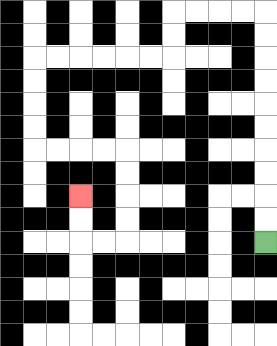{'start': '[11, 10]', 'end': '[3, 8]', 'path_directions': 'U,U,U,U,U,U,U,U,U,U,L,L,L,L,D,D,L,L,L,L,L,L,D,D,D,D,R,R,R,R,D,D,D,D,L,L,U,U', 'path_coordinates': '[[11, 10], [11, 9], [11, 8], [11, 7], [11, 6], [11, 5], [11, 4], [11, 3], [11, 2], [11, 1], [11, 0], [10, 0], [9, 0], [8, 0], [7, 0], [7, 1], [7, 2], [6, 2], [5, 2], [4, 2], [3, 2], [2, 2], [1, 2], [1, 3], [1, 4], [1, 5], [1, 6], [2, 6], [3, 6], [4, 6], [5, 6], [5, 7], [5, 8], [5, 9], [5, 10], [4, 10], [3, 10], [3, 9], [3, 8]]'}